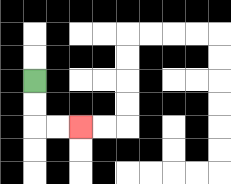{'start': '[1, 3]', 'end': '[3, 5]', 'path_directions': 'D,D,R,R', 'path_coordinates': '[[1, 3], [1, 4], [1, 5], [2, 5], [3, 5]]'}